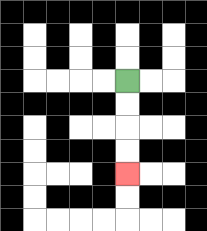{'start': '[5, 3]', 'end': '[5, 7]', 'path_directions': 'D,D,D,D', 'path_coordinates': '[[5, 3], [5, 4], [5, 5], [5, 6], [5, 7]]'}